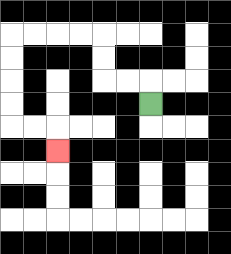{'start': '[6, 4]', 'end': '[2, 6]', 'path_directions': 'U,L,L,U,U,L,L,L,L,D,D,D,D,R,R,D', 'path_coordinates': '[[6, 4], [6, 3], [5, 3], [4, 3], [4, 2], [4, 1], [3, 1], [2, 1], [1, 1], [0, 1], [0, 2], [0, 3], [0, 4], [0, 5], [1, 5], [2, 5], [2, 6]]'}